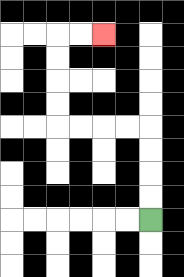{'start': '[6, 9]', 'end': '[4, 1]', 'path_directions': 'U,U,U,U,L,L,L,L,U,U,U,U,R,R', 'path_coordinates': '[[6, 9], [6, 8], [6, 7], [6, 6], [6, 5], [5, 5], [4, 5], [3, 5], [2, 5], [2, 4], [2, 3], [2, 2], [2, 1], [3, 1], [4, 1]]'}